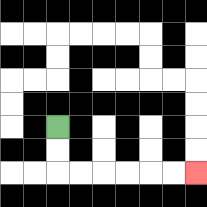{'start': '[2, 5]', 'end': '[8, 7]', 'path_directions': 'D,D,R,R,R,R,R,R', 'path_coordinates': '[[2, 5], [2, 6], [2, 7], [3, 7], [4, 7], [5, 7], [6, 7], [7, 7], [8, 7]]'}